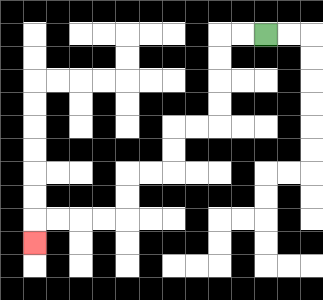{'start': '[11, 1]', 'end': '[1, 10]', 'path_directions': 'L,L,D,D,D,D,L,L,D,D,L,L,D,D,L,L,L,L,D', 'path_coordinates': '[[11, 1], [10, 1], [9, 1], [9, 2], [9, 3], [9, 4], [9, 5], [8, 5], [7, 5], [7, 6], [7, 7], [6, 7], [5, 7], [5, 8], [5, 9], [4, 9], [3, 9], [2, 9], [1, 9], [1, 10]]'}